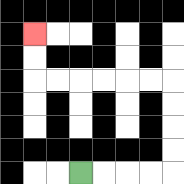{'start': '[3, 7]', 'end': '[1, 1]', 'path_directions': 'R,R,R,R,U,U,U,U,L,L,L,L,L,L,U,U', 'path_coordinates': '[[3, 7], [4, 7], [5, 7], [6, 7], [7, 7], [7, 6], [7, 5], [7, 4], [7, 3], [6, 3], [5, 3], [4, 3], [3, 3], [2, 3], [1, 3], [1, 2], [1, 1]]'}